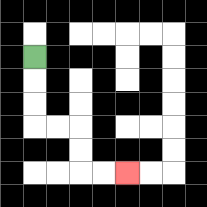{'start': '[1, 2]', 'end': '[5, 7]', 'path_directions': 'D,D,D,R,R,D,D,R,R', 'path_coordinates': '[[1, 2], [1, 3], [1, 4], [1, 5], [2, 5], [3, 5], [3, 6], [3, 7], [4, 7], [5, 7]]'}